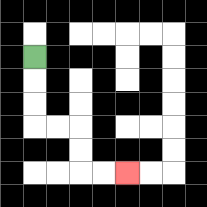{'start': '[1, 2]', 'end': '[5, 7]', 'path_directions': 'D,D,D,R,R,D,D,R,R', 'path_coordinates': '[[1, 2], [1, 3], [1, 4], [1, 5], [2, 5], [3, 5], [3, 6], [3, 7], [4, 7], [5, 7]]'}